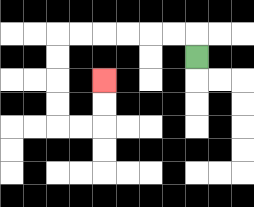{'start': '[8, 2]', 'end': '[4, 3]', 'path_directions': 'U,L,L,L,L,L,L,D,D,D,D,R,R,U,U', 'path_coordinates': '[[8, 2], [8, 1], [7, 1], [6, 1], [5, 1], [4, 1], [3, 1], [2, 1], [2, 2], [2, 3], [2, 4], [2, 5], [3, 5], [4, 5], [4, 4], [4, 3]]'}